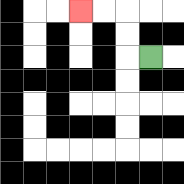{'start': '[6, 2]', 'end': '[3, 0]', 'path_directions': 'L,U,U,L,L', 'path_coordinates': '[[6, 2], [5, 2], [5, 1], [5, 0], [4, 0], [3, 0]]'}